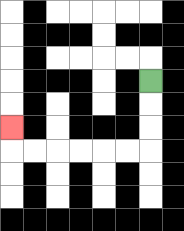{'start': '[6, 3]', 'end': '[0, 5]', 'path_directions': 'D,D,D,L,L,L,L,L,L,U', 'path_coordinates': '[[6, 3], [6, 4], [6, 5], [6, 6], [5, 6], [4, 6], [3, 6], [2, 6], [1, 6], [0, 6], [0, 5]]'}